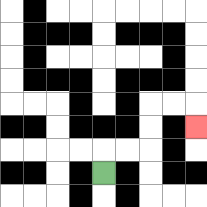{'start': '[4, 7]', 'end': '[8, 5]', 'path_directions': 'U,R,R,U,U,R,R,D', 'path_coordinates': '[[4, 7], [4, 6], [5, 6], [6, 6], [6, 5], [6, 4], [7, 4], [8, 4], [8, 5]]'}